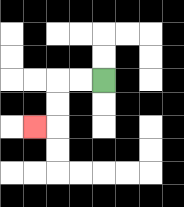{'start': '[4, 3]', 'end': '[1, 5]', 'path_directions': 'L,L,D,D,L', 'path_coordinates': '[[4, 3], [3, 3], [2, 3], [2, 4], [2, 5], [1, 5]]'}